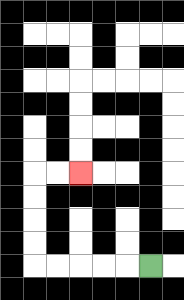{'start': '[6, 11]', 'end': '[3, 7]', 'path_directions': 'L,L,L,L,L,U,U,U,U,R,R', 'path_coordinates': '[[6, 11], [5, 11], [4, 11], [3, 11], [2, 11], [1, 11], [1, 10], [1, 9], [1, 8], [1, 7], [2, 7], [3, 7]]'}